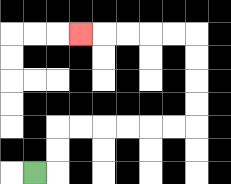{'start': '[1, 7]', 'end': '[3, 1]', 'path_directions': 'R,U,U,R,R,R,R,R,R,U,U,U,U,L,L,L,L,L', 'path_coordinates': '[[1, 7], [2, 7], [2, 6], [2, 5], [3, 5], [4, 5], [5, 5], [6, 5], [7, 5], [8, 5], [8, 4], [8, 3], [8, 2], [8, 1], [7, 1], [6, 1], [5, 1], [4, 1], [3, 1]]'}